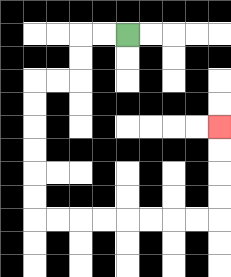{'start': '[5, 1]', 'end': '[9, 5]', 'path_directions': 'L,L,D,D,L,L,D,D,D,D,D,D,R,R,R,R,R,R,R,R,U,U,U,U', 'path_coordinates': '[[5, 1], [4, 1], [3, 1], [3, 2], [3, 3], [2, 3], [1, 3], [1, 4], [1, 5], [1, 6], [1, 7], [1, 8], [1, 9], [2, 9], [3, 9], [4, 9], [5, 9], [6, 9], [7, 9], [8, 9], [9, 9], [9, 8], [9, 7], [9, 6], [9, 5]]'}